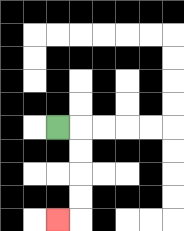{'start': '[2, 5]', 'end': '[2, 9]', 'path_directions': 'R,D,D,D,D,L', 'path_coordinates': '[[2, 5], [3, 5], [3, 6], [3, 7], [3, 8], [3, 9], [2, 9]]'}